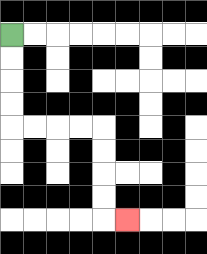{'start': '[0, 1]', 'end': '[5, 9]', 'path_directions': 'D,D,D,D,R,R,R,R,D,D,D,D,R', 'path_coordinates': '[[0, 1], [0, 2], [0, 3], [0, 4], [0, 5], [1, 5], [2, 5], [3, 5], [4, 5], [4, 6], [4, 7], [4, 8], [4, 9], [5, 9]]'}